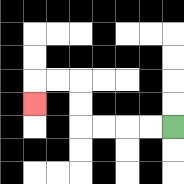{'start': '[7, 5]', 'end': '[1, 4]', 'path_directions': 'L,L,L,L,U,U,L,L,D', 'path_coordinates': '[[7, 5], [6, 5], [5, 5], [4, 5], [3, 5], [3, 4], [3, 3], [2, 3], [1, 3], [1, 4]]'}